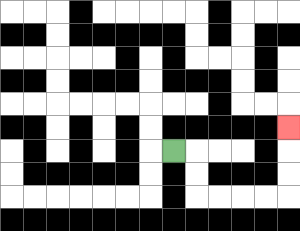{'start': '[7, 6]', 'end': '[12, 5]', 'path_directions': 'R,D,D,R,R,R,R,U,U,U', 'path_coordinates': '[[7, 6], [8, 6], [8, 7], [8, 8], [9, 8], [10, 8], [11, 8], [12, 8], [12, 7], [12, 6], [12, 5]]'}